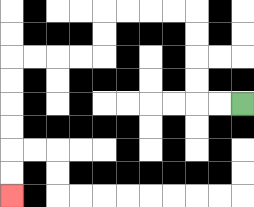{'start': '[10, 4]', 'end': '[0, 8]', 'path_directions': 'L,L,U,U,U,U,L,L,L,L,D,D,L,L,L,L,D,D,D,D,D,D', 'path_coordinates': '[[10, 4], [9, 4], [8, 4], [8, 3], [8, 2], [8, 1], [8, 0], [7, 0], [6, 0], [5, 0], [4, 0], [4, 1], [4, 2], [3, 2], [2, 2], [1, 2], [0, 2], [0, 3], [0, 4], [0, 5], [0, 6], [0, 7], [0, 8]]'}